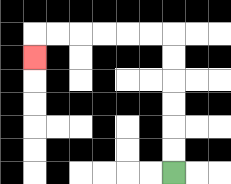{'start': '[7, 7]', 'end': '[1, 2]', 'path_directions': 'U,U,U,U,U,U,L,L,L,L,L,L,D', 'path_coordinates': '[[7, 7], [7, 6], [7, 5], [7, 4], [7, 3], [7, 2], [7, 1], [6, 1], [5, 1], [4, 1], [3, 1], [2, 1], [1, 1], [1, 2]]'}